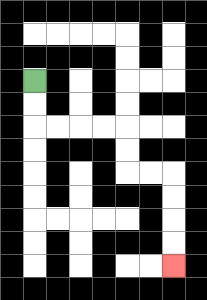{'start': '[1, 3]', 'end': '[7, 11]', 'path_directions': 'D,D,R,R,R,R,D,D,R,R,D,D,D,D', 'path_coordinates': '[[1, 3], [1, 4], [1, 5], [2, 5], [3, 5], [4, 5], [5, 5], [5, 6], [5, 7], [6, 7], [7, 7], [7, 8], [7, 9], [7, 10], [7, 11]]'}